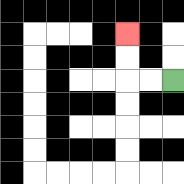{'start': '[7, 3]', 'end': '[5, 1]', 'path_directions': 'L,L,U,U', 'path_coordinates': '[[7, 3], [6, 3], [5, 3], [5, 2], [5, 1]]'}